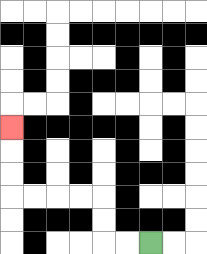{'start': '[6, 10]', 'end': '[0, 5]', 'path_directions': 'L,L,U,U,L,L,L,L,U,U,U', 'path_coordinates': '[[6, 10], [5, 10], [4, 10], [4, 9], [4, 8], [3, 8], [2, 8], [1, 8], [0, 8], [0, 7], [0, 6], [0, 5]]'}